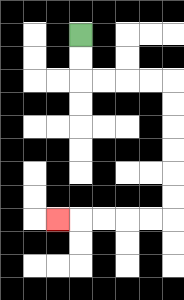{'start': '[3, 1]', 'end': '[2, 9]', 'path_directions': 'D,D,R,R,R,R,D,D,D,D,D,D,L,L,L,L,L', 'path_coordinates': '[[3, 1], [3, 2], [3, 3], [4, 3], [5, 3], [6, 3], [7, 3], [7, 4], [7, 5], [7, 6], [7, 7], [7, 8], [7, 9], [6, 9], [5, 9], [4, 9], [3, 9], [2, 9]]'}